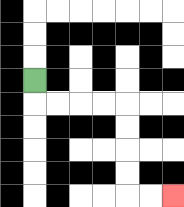{'start': '[1, 3]', 'end': '[7, 8]', 'path_directions': 'D,R,R,R,R,D,D,D,D,R,R', 'path_coordinates': '[[1, 3], [1, 4], [2, 4], [3, 4], [4, 4], [5, 4], [5, 5], [5, 6], [5, 7], [5, 8], [6, 8], [7, 8]]'}